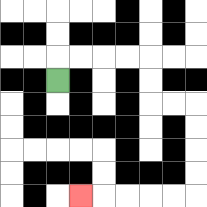{'start': '[2, 3]', 'end': '[3, 8]', 'path_directions': 'U,R,R,R,R,D,D,R,R,D,D,D,D,L,L,L,L,L', 'path_coordinates': '[[2, 3], [2, 2], [3, 2], [4, 2], [5, 2], [6, 2], [6, 3], [6, 4], [7, 4], [8, 4], [8, 5], [8, 6], [8, 7], [8, 8], [7, 8], [6, 8], [5, 8], [4, 8], [3, 8]]'}